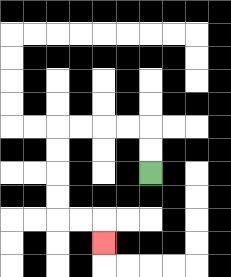{'start': '[6, 7]', 'end': '[4, 10]', 'path_directions': 'U,U,L,L,L,L,D,D,D,D,R,R,D', 'path_coordinates': '[[6, 7], [6, 6], [6, 5], [5, 5], [4, 5], [3, 5], [2, 5], [2, 6], [2, 7], [2, 8], [2, 9], [3, 9], [4, 9], [4, 10]]'}